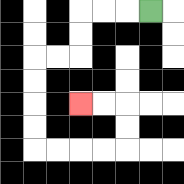{'start': '[6, 0]', 'end': '[3, 4]', 'path_directions': 'L,L,L,D,D,L,L,D,D,D,D,R,R,R,R,U,U,L,L', 'path_coordinates': '[[6, 0], [5, 0], [4, 0], [3, 0], [3, 1], [3, 2], [2, 2], [1, 2], [1, 3], [1, 4], [1, 5], [1, 6], [2, 6], [3, 6], [4, 6], [5, 6], [5, 5], [5, 4], [4, 4], [3, 4]]'}